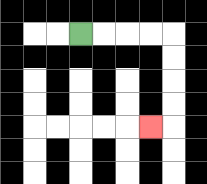{'start': '[3, 1]', 'end': '[6, 5]', 'path_directions': 'R,R,R,R,D,D,D,D,L', 'path_coordinates': '[[3, 1], [4, 1], [5, 1], [6, 1], [7, 1], [7, 2], [7, 3], [7, 4], [7, 5], [6, 5]]'}